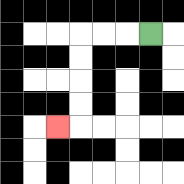{'start': '[6, 1]', 'end': '[2, 5]', 'path_directions': 'L,L,L,D,D,D,D,L', 'path_coordinates': '[[6, 1], [5, 1], [4, 1], [3, 1], [3, 2], [3, 3], [3, 4], [3, 5], [2, 5]]'}